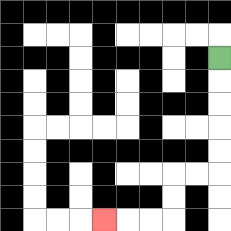{'start': '[9, 2]', 'end': '[4, 9]', 'path_directions': 'D,D,D,D,D,L,L,D,D,L,L,L', 'path_coordinates': '[[9, 2], [9, 3], [9, 4], [9, 5], [9, 6], [9, 7], [8, 7], [7, 7], [7, 8], [7, 9], [6, 9], [5, 9], [4, 9]]'}